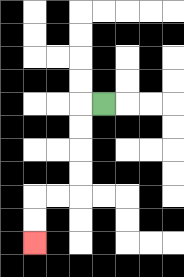{'start': '[4, 4]', 'end': '[1, 10]', 'path_directions': 'L,D,D,D,D,L,L,D,D', 'path_coordinates': '[[4, 4], [3, 4], [3, 5], [3, 6], [3, 7], [3, 8], [2, 8], [1, 8], [1, 9], [1, 10]]'}